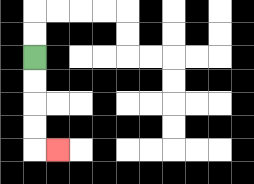{'start': '[1, 2]', 'end': '[2, 6]', 'path_directions': 'D,D,D,D,R', 'path_coordinates': '[[1, 2], [1, 3], [1, 4], [1, 5], [1, 6], [2, 6]]'}